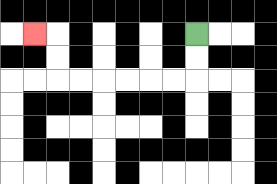{'start': '[8, 1]', 'end': '[1, 1]', 'path_directions': 'D,D,L,L,L,L,L,L,U,U,L', 'path_coordinates': '[[8, 1], [8, 2], [8, 3], [7, 3], [6, 3], [5, 3], [4, 3], [3, 3], [2, 3], [2, 2], [2, 1], [1, 1]]'}